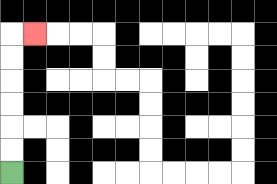{'start': '[0, 7]', 'end': '[1, 1]', 'path_directions': 'U,U,U,U,U,U,R', 'path_coordinates': '[[0, 7], [0, 6], [0, 5], [0, 4], [0, 3], [0, 2], [0, 1], [1, 1]]'}